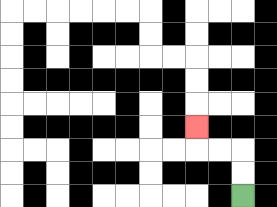{'start': '[10, 8]', 'end': '[8, 5]', 'path_directions': 'U,U,L,L,U', 'path_coordinates': '[[10, 8], [10, 7], [10, 6], [9, 6], [8, 6], [8, 5]]'}